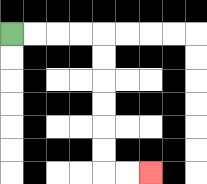{'start': '[0, 1]', 'end': '[6, 7]', 'path_directions': 'R,R,R,R,D,D,D,D,D,D,R,R', 'path_coordinates': '[[0, 1], [1, 1], [2, 1], [3, 1], [4, 1], [4, 2], [4, 3], [4, 4], [4, 5], [4, 6], [4, 7], [5, 7], [6, 7]]'}